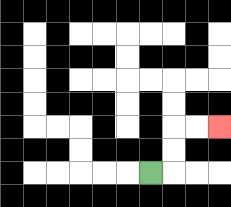{'start': '[6, 7]', 'end': '[9, 5]', 'path_directions': 'R,U,U,R,R', 'path_coordinates': '[[6, 7], [7, 7], [7, 6], [7, 5], [8, 5], [9, 5]]'}